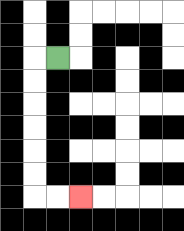{'start': '[2, 2]', 'end': '[3, 8]', 'path_directions': 'L,D,D,D,D,D,D,R,R', 'path_coordinates': '[[2, 2], [1, 2], [1, 3], [1, 4], [1, 5], [1, 6], [1, 7], [1, 8], [2, 8], [3, 8]]'}